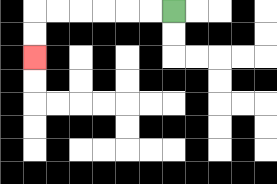{'start': '[7, 0]', 'end': '[1, 2]', 'path_directions': 'L,L,L,L,L,L,D,D', 'path_coordinates': '[[7, 0], [6, 0], [5, 0], [4, 0], [3, 0], [2, 0], [1, 0], [1, 1], [1, 2]]'}